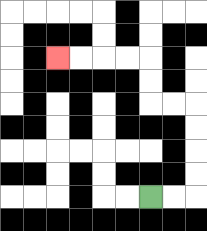{'start': '[6, 8]', 'end': '[2, 2]', 'path_directions': 'R,R,U,U,U,U,L,L,U,U,L,L,L,L', 'path_coordinates': '[[6, 8], [7, 8], [8, 8], [8, 7], [8, 6], [8, 5], [8, 4], [7, 4], [6, 4], [6, 3], [6, 2], [5, 2], [4, 2], [3, 2], [2, 2]]'}